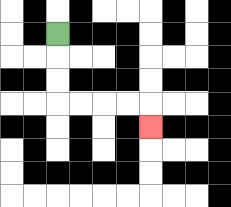{'start': '[2, 1]', 'end': '[6, 5]', 'path_directions': 'D,D,D,R,R,R,R,D', 'path_coordinates': '[[2, 1], [2, 2], [2, 3], [2, 4], [3, 4], [4, 4], [5, 4], [6, 4], [6, 5]]'}